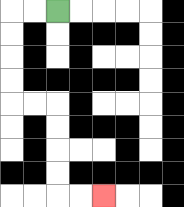{'start': '[2, 0]', 'end': '[4, 8]', 'path_directions': 'L,L,D,D,D,D,R,R,D,D,D,D,R,R', 'path_coordinates': '[[2, 0], [1, 0], [0, 0], [0, 1], [0, 2], [0, 3], [0, 4], [1, 4], [2, 4], [2, 5], [2, 6], [2, 7], [2, 8], [3, 8], [4, 8]]'}